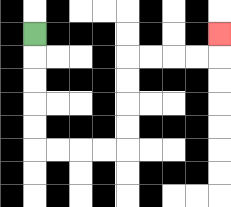{'start': '[1, 1]', 'end': '[9, 1]', 'path_directions': 'D,D,D,D,D,R,R,R,R,U,U,U,U,R,R,R,R,U', 'path_coordinates': '[[1, 1], [1, 2], [1, 3], [1, 4], [1, 5], [1, 6], [2, 6], [3, 6], [4, 6], [5, 6], [5, 5], [5, 4], [5, 3], [5, 2], [6, 2], [7, 2], [8, 2], [9, 2], [9, 1]]'}